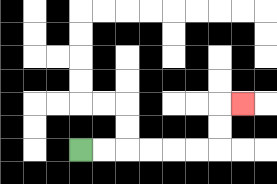{'start': '[3, 6]', 'end': '[10, 4]', 'path_directions': 'R,R,R,R,R,R,U,U,R', 'path_coordinates': '[[3, 6], [4, 6], [5, 6], [6, 6], [7, 6], [8, 6], [9, 6], [9, 5], [9, 4], [10, 4]]'}